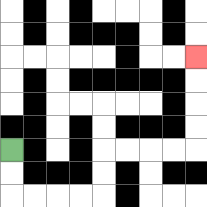{'start': '[0, 6]', 'end': '[8, 2]', 'path_directions': 'D,D,R,R,R,R,U,U,R,R,R,R,U,U,U,U', 'path_coordinates': '[[0, 6], [0, 7], [0, 8], [1, 8], [2, 8], [3, 8], [4, 8], [4, 7], [4, 6], [5, 6], [6, 6], [7, 6], [8, 6], [8, 5], [8, 4], [8, 3], [8, 2]]'}